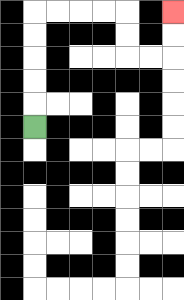{'start': '[1, 5]', 'end': '[7, 0]', 'path_directions': 'U,U,U,U,U,R,R,R,R,D,D,R,R,U,U', 'path_coordinates': '[[1, 5], [1, 4], [1, 3], [1, 2], [1, 1], [1, 0], [2, 0], [3, 0], [4, 0], [5, 0], [5, 1], [5, 2], [6, 2], [7, 2], [7, 1], [7, 0]]'}